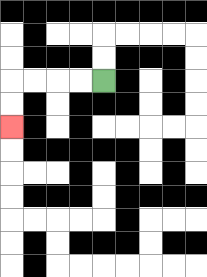{'start': '[4, 3]', 'end': '[0, 5]', 'path_directions': 'L,L,L,L,D,D', 'path_coordinates': '[[4, 3], [3, 3], [2, 3], [1, 3], [0, 3], [0, 4], [0, 5]]'}